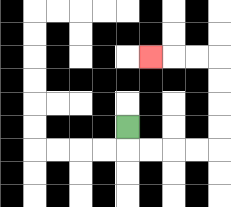{'start': '[5, 5]', 'end': '[6, 2]', 'path_directions': 'D,R,R,R,R,U,U,U,U,L,L,L', 'path_coordinates': '[[5, 5], [5, 6], [6, 6], [7, 6], [8, 6], [9, 6], [9, 5], [9, 4], [9, 3], [9, 2], [8, 2], [7, 2], [6, 2]]'}